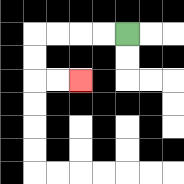{'start': '[5, 1]', 'end': '[3, 3]', 'path_directions': 'L,L,L,L,D,D,R,R', 'path_coordinates': '[[5, 1], [4, 1], [3, 1], [2, 1], [1, 1], [1, 2], [1, 3], [2, 3], [3, 3]]'}